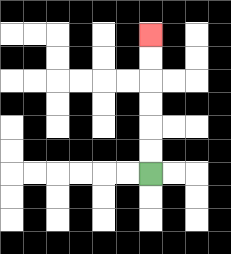{'start': '[6, 7]', 'end': '[6, 1]', 'path_directions': 'U,U,U,U,U,U', 'path_coordinates': '[[6, 7], [6, 6], [6, 5], [6, 4], [6, 3], [6, 2], [6, 1]]'}